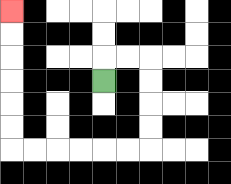{'start': '[4, 3]', 'end': '[0, 0]', 'path_directions': 'U,R,R,D,D,D,D,L,L,L,L,L,L,U,U,U,U,U,U', 'path_coordinates': '[[4, 3], [4, 2], [5, 2], [6, 2], [6, 3], [6, 4], [6, 5], [6, 6], [5, 6], [4, 6], [3, 6], [2, 6], [1, 6], [0, 6], [0, 5], [0, 4], [0, 3], [0, 2], [0, 1], [0, 0]]'}